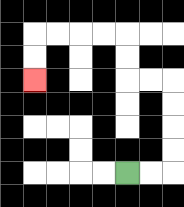{'start': '[5, 7]', 'end': '[1, 3]', 'path_directions': 'R,R,U,U,U,U,L,L,U,U,L,L,L,L,D,D', 'path_coordinates': '[[5, 7], [6, 7], [7, 7], [7, 6], [7, 5], [7, 4], [7, 3], [6, 3], [5, 3], [5, 2], [5, 1], [4, 1], [3, 1], [2, 1], [1, 1], [1, 2], [1, 3]]'}